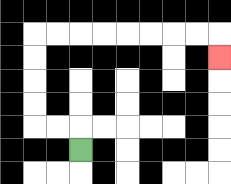{'start': '[3, 6]', 'end': '[9, 2]', 'path_directions': 'U,L,L,U,U,U,U,R,R,R,R,R,R,R,R,D', 'path_coordinates': '[[3, 6], [3, 5], [2, 5], [1, 5], [1, 4], [1, 3], [1, 2], [1, 1], [2, 1], [3, 1], [4, 1], [5, 1], [6, 1], [7, 1], [8, 1], [9, 1], [9, 2]]'}